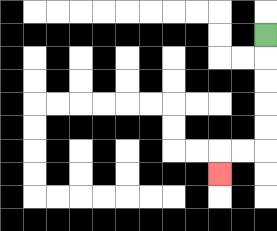{'start': '[11, 1]', 'end': '[9, 7]', 'path_directions': 'D,D,D,D,D,L,L,D', 'path_coordinates': '[[11, 1], [11, 2], [11, 3], [11, 4], [11, 5], [11, 6], [10, 6], [9, 6], [9, 7]]'}